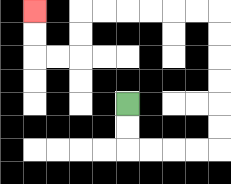{'start': '[5, 4]', 'end': '[1, 0]', 'path_directions': 'D,D,R,R,R,R,U,U,U,U,U,U,L,L,L,L,L,L,D,D,L,L,U,U', 'path_coordinates': '[[5, 4], [5, 5], [5, 6], [6, 6], [7, 6], [8, 6], [9, 6], [9, 5], [9, 4], [9, 3], [9, 2], [9, 1], [9, 0], [8, 0], [7, 0], [6, 0], [5, 0], [4, 0], [3, 0], [3, 1], [3, 2], [2, 2], [1, 2], [1, 1], [1, 0]]'}